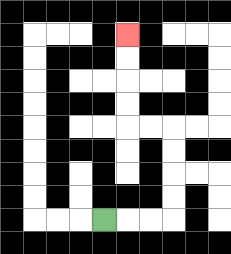{'start': '[4, 9]', 'end': '[5, 1]', 'path_directions': 'R,R,R,U,U,U,U,L,L,U,U,U,U', 'path_coordinates': '[[4, 9], [5, 9], [6, 9], [7, 9], [7, 8], [7, 7], [7, 6], [7, 5], [6, 5], [5, 5], [5, 4], [5, 3], [5, 2], [5, 1]]'}